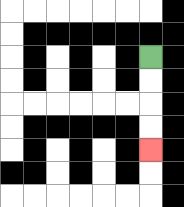{'start': '[6, 2]', 'end': '[6, 6]', 'path_directions': 'D,D,D,D', 'path_coordinates': '[[6, 2], [6, 3], [6, 4], [6, 5], [6, 6]]'}